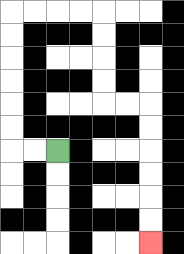{'start': '[2, 6]', 'end': '[6, 10]', 'path_directions': 'L,L,U,U,U,U,U,U,R,R,R,R,D,D,D,D,R,R,D,D,D,D,D,D', 'path_coordinates': '[[2, 6], [1, 6], [0, 6], [0, 5], [0, 4], [0, 3], [0, 2], [0, 1], [0, 0], [1, 0], [2, 0], [3, 0], [4, 0], [4, 1], [4, 2], [4, 3], [4, 4], [5, 4], [6, 4], [6, 5], [6, 6], [6, 7], [6, 8], [6, 9], [6, 10]]'}